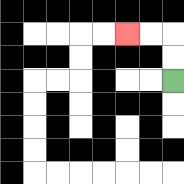{'start': '[7, 3]', 'end': '[5, 1]', 'path_directions': 'U,U,L,L', 'path_coordinates': '[[7, 3], [7, 2], [7, 1], [6, 1], [5, 1]]'}